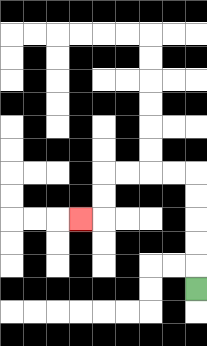{'start': '[8, 12]', 'end': '[3, 9]', 'path_directions': 'U,U,U,U,U,L,L,L,L,D,D,L', 'path_coordinates': '[[8, 12], [8, 11], [8, 10], [8, 9], [8, 8], [8, 7], [7, 7], [6, 7], [5, 7], [4, 7], [4, 8], [4, 9], [3, 9]]'}